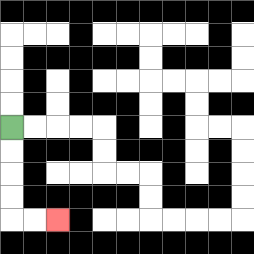{'start': '[0, 5]', 'end': '[2, 9]', 'path_directions': 'D,D,D,D,R,R', 'path_coordinates': '[[0, 5], [0, 6], [0, 7], [0, 8], [0, 9], [1, 9], [2, 9]]'}